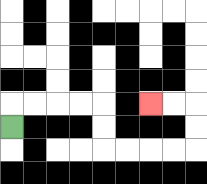{'start': '[0, 5]', 'end': '[6, 4]', 'path_directions': 'U,R,R,R,R,D,D,R,R,R,R,U,U,L,L', 'path_coordinates': '[[0, 5], [0, 4], [1, 4], [2, 4], [3, 4], [4, 4], [4, 5], [4, 6], [5, 6], [6, 6], [7, 6], [8, 6], [8, 5], [8, 4], [7, 4], [6, 4]]'}